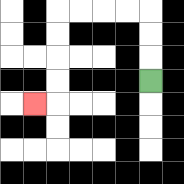{'start': '[6, 3]', 'end': '[1, 4]', 'path_directions': 'U,U,U,L,L,L,L,D,D,D,D,L', 'path_coordinates': '[[6, 3], [6, 2], [6, 1], [6, 0], [5, 0], [4, 0], [3, 0], [2, 0], [2, 1], [2, 2], [2, 3], [2, 4], [1, 4]]'}